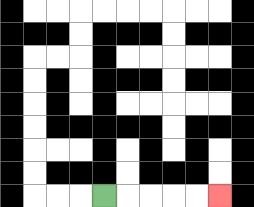{'start': '[4, 8]', 'end': '[9, 8]', 'path_directions': 'R,R,R,R,R', 'path_coordinates': '[[4, 8], [5, 8], [6, 8], [7, 8], [8, 8], [9, 8]]'}